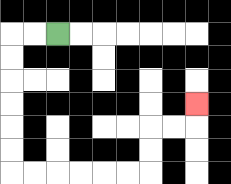{'start': '[2, 1]', 'end': '[8, 4]', 'path_directions': 'L,L,D,D,D,D,D,D,R,R,R,R,R,R,U,U,R,R,U', 'path_coordinates': '[[2, 1], [1, 1], [0, 1], [0, 2], [0, 3], [0, 4], [0, 5], [0, 6], [0, 7], [1, 7], [2, 7], [3, 7], [4, 7], [5, 7], [6, 7], [6, 6], [6, 5], [7, 5], [8, 5], [8, 4]]'}